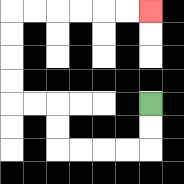{'start': '[6, 4]', 'end': '[6, 0]', 'path_directions': 'D,D,L,L,L,L,U,U,L,L,U,U,U,U,R,R,R,R,R,R', 'path_coordinates': '[[6, 4], [6, 5], [6, 6], [5, 6], [4, 6], [3, 6], [2, 6], [2, 5], [2, 4], [1, 4], [0, 4], [0, 3], [0, 2], [0, 1], [0, 0], [1, 0], [2, 0], [3, 0], [4, 0], [5, 0], [6, 0]]'}